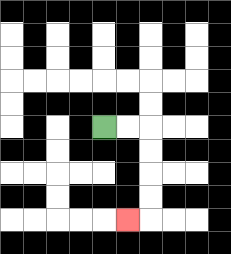{'start': '[4, 5]', 'end': '[5, 9]', 'path_directions': 'R,R,D,D,D,D,L', 'path_coordinates': '[[4, 5], [5, 5], [6, 5], [6, 6], [6, 7], [6, 8], [6, 9], [5, 9]]'}